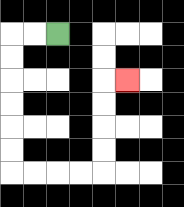{'start': '[2, 1]', 'end': '[5, 3]', 'path_directions': 'L,L,D,D,D,D,D,D,R,R,R,R,U,U,U,U,R', 'path_coordinates': '[[2, 1], [1, 1], [0, 1], [0, 2], [0, 3], [0, 4], [0, 5], [0, 6], [0, 7], [1, 7], [2, 7], [3, 7], [4, 7], [4, 6], [4, 5], [4, 4], [4, 3], [5, 3]]'}